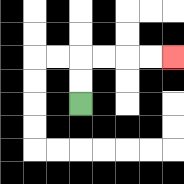{'start': '[3, 4]', 'end': '[7, 2]', 'path_directions': 'U,U,R,R,R,R', 'path_coordinates': '[[3, 4], [3, 3], [3, 2], [4, 2], [5, 2], [6, 2], [7, 2]]'}